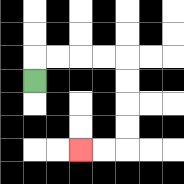{'start': '[1, 3]', 'end': '[3, 6]', 'path_directions': 'U,R,R,R,R,D,D,D,D,L,L', 'path_coordinates': '[[1, 3], [1, 2], [2, 2], [3, 2], [4, 2], [5, 2], [5, 3], [5, 4], [5, 5], [5, 6], [4, 6], [3, 6]]'}